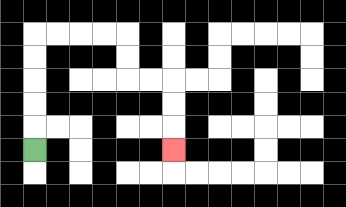{'start': '[1, 6]', 'end': '[7, 6]', 'path_directions': 'U,U,U,U,U,R,R,R,R,D,D,R,R,D,D,D', 'path_coordinates': '[[1, 6], [1, 5], [1, 4], [1, 3], [1, 2], [1, 1], [2, 1], [3, 1], [4, 1], [5, 1], [5, 2], [5, 3], [6, 3], [7, 3], [7, 4], [7, 5], [7, 6]]'}